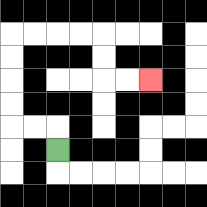{'start': '[2, 6]', 'end': '[6, 3]', 'path_directions': 'U,L,L,U,U,U,U,R,R,R,R,D,D,R,R', 'path_coordinates': '[[2, 6], [2, 5], [1, 5], [0, 5], [0, 4], [0, 3], [0, 2], [0, 1], [1, 1], [2, 1], [3, 1], [4, 1], [4, 2], [4, 3], [5, 3], [6, 3]]'}